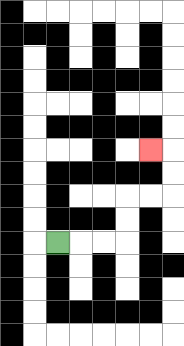{'start': '[2, 10]', 'end': '[6, 6]', 'path_directions': 'R,R,R,U,U,R,R,U,U,L', 'path_coordinates': '[[2, 10], [3, 10], [4, 10], [5, 10], [5, 9], [5, 8], [6, 8], [7, 8], [7, 7], [7, 6], [6, 6]]'}